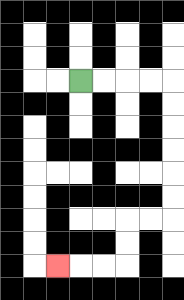{'start': '[3, 3]', 'end': '[2, 11]', 'path_directions': 'R,R,R,R,D,D,D,D,D,D,L,L,D,D,L,L,L', 'path_coordinates': '[[3, 3], [4, 3], [5, 3], [6, 3], [7, 3], [7, 4], [7, 5], [7, 6], [7, 7], [7, 8], [7, 9], [6, 9], [5, 9], [5, 10], [5, 11], [4, 11], [3, 11], [2, 11]]'}